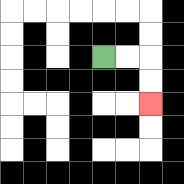{'start': '[4, 2]', 'end': '[6, 4]', 'path_directions': 'R,R,D,D', 'path_coordinates': '[[4, 2], [5, 2], [6, 2], [6, 3], [6, 4]]'}